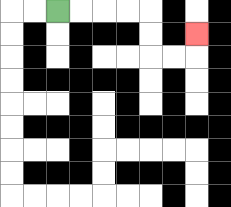{'start': '[2, 0]', 'end': '[8, 1]', 'path_directions': 'R,R,R,R,D,D,R,R,U', 'path_coordinates': '[[2, 0], [3, 0], [4, 0], [5, 0], [6, 0], [6, 1], [6, 2], [7, 2], [8, 2], [8, 1]]'}